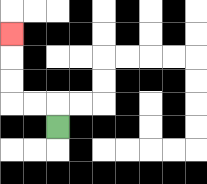{'start': '[2, 5]', 'end': '[0, 1]', 'path_directions': 'U,L,L,U,U,U', 'path_coordinates': '[[2, 5], [2, 4], [1, 4], [0, 4], [0, 3], [0, 2], [0, 1]]'}